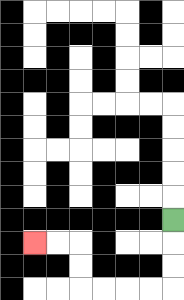{'start': '[7, 9]', 'end': '[1, 10]', 'path_directions': 'D,D,D,L,L,L,L,U,U,L,L', 'path_coordinates': '[[7, 9], [7, 10], [7, 11], [7, 12], [6, 12], [5, 12], [4, 12], [3, 12], [3, 11], [3, 10], [2, 10], [1, 10]]'}